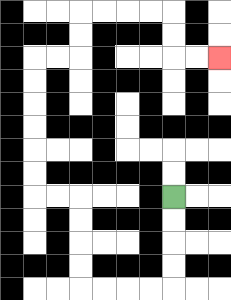{'start': '[7, 8]', 'end': '[9, 2]', 'path_directions': 'D,D,D,D,L,L,L,L,U,U,U,U,L,L,U,U,U,U,U,U,R,R,U,U,R,R,R,R,D,D,R,R', 'path_coordinates': '[[7, 8], [7, 9], [7, 10], [7, 11], [7, 12], [6, 12], [5, 12], [4, 12], [3, 12], [3, 11], [3, 10], [3, 9], [3, 8], [2, 8], [1, 8], [1, 7], [1, 6], [1, 5], [1, 4], [1, 3], [1, 2], [2, 2], [3, 2], [3, 1], [3, 0], [4, 0], [5, 0], [6, 0], [7, 0], [7, 1], [7, 2], [8, 2], [9, 2]]'}